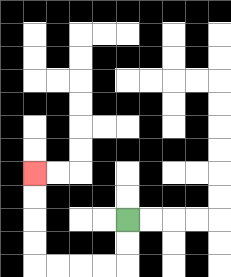{'start': '[5, 9]', 'end': '[1, 7]', 'path_directions': 'D,D,L,L,L,L,U,U,U,U', 'path_coordinates': '[[5, 9], [5, 10], [5, 11], [4, 11], [3, 11], [2, 11], [1, 11], [1, 10], [1, 9], [1, 8], [1, 7]]'}